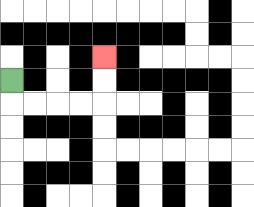{'start': '[0, 3]', 'end': '[4, 2]', 'path_directions': 'D,R,R,R,R,U,U', 'path_coordinates': '[[0, 3], [0, 4], [1, 4], [2, 4], [3, 4], [4, 4], [4, 3], [4, 2]]'}